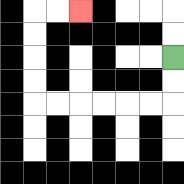{'start': '[7, 2]', 'end': '[3, 0]', 'path_directions': 'D,D,L,L,L,L,L,L,U,U,U,U,R,R', 'path_coordinates': '[[7, 2], [7, 3], [7, 4], [6, 4], [5, 4], [4, 4], [3, 4], [2, 4], [1, 4], [1, 3], [1, 2], [1, 1], [1, 0], [2, 0], [3, 0]]'}